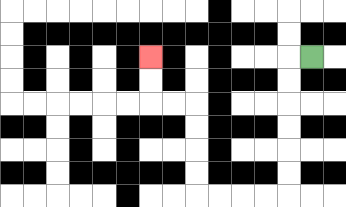{'start': '[13, 2]', 'end': '[6, 2]', 'path_directions': 'L,D,D,D,D,D,D,L,L,L,L,U,U,U,U,L,L,U,U', 'path_coordinates': '[[13, 2], [12, 2], [12, 3], [12, 4], [12, 5], [12, 6], [12, 7], [12, 8], [11, 8], [10, 8], [9, 8], [8, 8], [8, 7], [8, 6], [8, 5], [8, 4], [7, 4], [6, 4], [6, 3], [6, 2]]'}